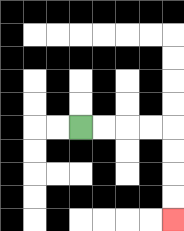{'start': '[3, 5]', 'end': '[7, 9]', 'path_directions': 'R,R,R,R,D,D,D,D', 'path_coordinates': '[[3, 5], [4, 5], [5, 5], [6, 5], [7, 5], [7, 6], [7, 7], [7, 8], [7, 9]]'}